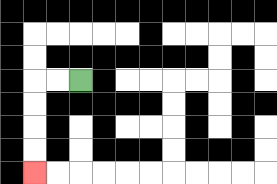{'start': '[3, 3]', 'end': '[1, 7]', 'path_directions': 'L,L,D,D,D,D', 'path_coordinates': '[[3, 3], [2, 3], [1, 3], [1, 4], [1, 5], [1, 6], [1, 7]]'}